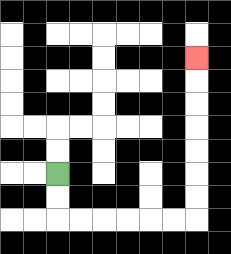{'start': '[2, 7]', 'end': '[8, 2]', 'path_directions': 'D,D,R,R,R,R,R,R,U,U,U,U,U,U,U', 'path_coordinates': '[[2, 7], [2, 8], [2, 9], [3, 9], [4, 9], [5, 9], [6, 9], [7, 9], [8, 9], [8, 8], [8, 7], [8, 6], [8, 5], [8, 4], [8, 3], [8, 2]]'}